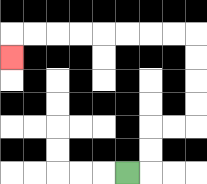{'start': '[5, 7]', 'end': '[0, 2]', 'path_directions': 'R,U,U,R,R,U,U,U,U,L,L,L,L,L,L,L,L,D', 'path_coordinates': '[[5, 7], [6, 7], [6, 6], [6, 5], [7, 5], [8, 5], [8, 4], [8, 3], [8, 2], [8, 1], [7, 1], [6, 1], [5, 1], [4, 1], [3, 1], [2, 1], [1, 1], [0, 1], [0, 2]]'}